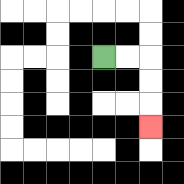{'start': '[4, 2]', 'end': '[6, 5]', 'path_directions': 'R,R,D,D,D', 'path_coordinates': '[[4, 2], [5, 2], [6, 2], [6, 3], [6, 4], [6, 5]]'}